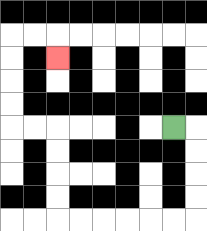{'start': '[7, 5]', 'end': '[2, 2]', 'path_directions': 'R,D,D,D,D,L,L,L,L,L,L,U,U,U,U,L,L,U,U,U,U,R,R,D', 'path_coordinates': '[[7, 5], [8, 5], [8, 6], [8, 7], [8, 8], [8, 9], [7, 9], [6, 9], [5, 9], [4, 9], [3, 9], [2, 9], [2, 8], [2, 7], [2, 6], [2, 5], [1, 5], [0, 5], [0, 4], [0, 3], [0, 2], [0, 1], [1, 1], [2, 1], [2, 2]]'}